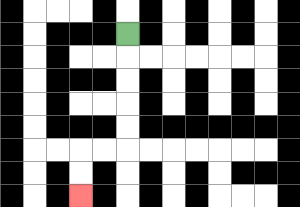{'start': '[5, 1]', 'end': '[3, 8]', 'path_directions': 'D,D,D,D,D,L,L,D,D', 'path_coordinates': '[[5, 1], [5, 2], [5, 3], [5, 4], [5, 5], [5, 6], [4, 6], [3, 6], [3, 7], [3, 8]]'}